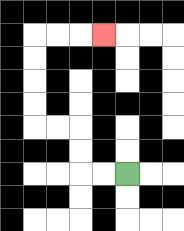{'start': '[5, 7]', 'end': '[4, 1]', 'path_directions': 'L,L,U,U,L,L,U,U,U,U,R,R,R', 'path_coordinates': '[[5, 7], [4, 7], [3, 7], [3, 6], [3, 5], [2, 5], [1, 5], [1, 4], [1, 3], [1, 2], [1, 1], [2, 1], [3, 1], [4, 1]]'}